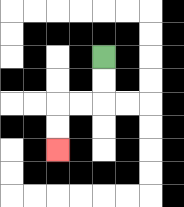{'start': '[4, 2]', 'end': '[2, 6]', 'path_directions': 'D,D,L,L,D,D', 'path_coordinates': '[[4, 2], [4, 3], [4, 4], [3, 4], [2, 4], [2, 5], [2, 6]]'}